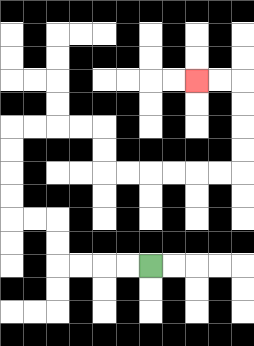{'start': '[6, 11]', 'end': '[8, 3]', 'path_directions': 'L,L,L,L,U,U,L,L,U,U,U,U,R,R,R,R,D,D,R,R,R,R,R,R,U,U,U,U,L,L', 'path_coordinates': '[[6, 11], [5, 11], [4, 11], [3, 11], [2, 11], [2, 10], [2, 9], [1, 9], [0, 9], [0, 8], [0, 7], [0, 6], [0, 5], [1, 5], [2, 5], [3, 5], [4, 5], [4, 6], [4, 7], [5, 7], [6, 7], [7, 7], [8, 7], [9, 7], [10, 7], [10, 6], [10, 5], [10, 4], [10, 3], [9, 3], [8, 3]]'}